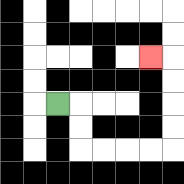{'start': '[2, 4]', 'end': '[6, 2]', 'path_directions': 'R,D,D,R,R,R,R,U,U,U,U,L', 'path_coordinates': '[[2, 4], [3, 4], [3, 5], [3, 6], [4, 6], [5, 6], [6, 6], [7, 6], [7, 5], [7, 4], [7, 3], [7, 2], [6, 2]]'}